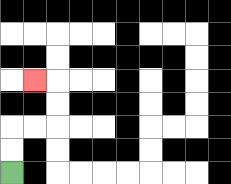{'start': '[0, 7]', 'end': '[1, 3]', 'path_directions': 'U,U,R,R,U,U,L', 'path_coordinates': '[[0, 7], [0, 6], [0, 5], [1, 5], [2, 5], [2, 4], [2, 3], [1, 3]]'}